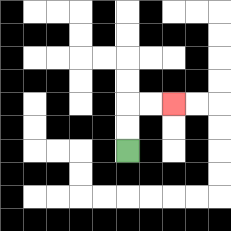{'start': '[5, 6]', 'end': '[7, 4]', 'path_directions': 'U,U,R,R', 'path_coordinates': '[[5, 6], [5, 5], [5, 4], [6, 4], [7, 4]]'}